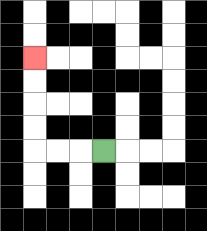{'start': '[4, 6]', 'end': '[1, 2]', 'path_directions': 'L,L,L,U,U,U,U', 'path_coordinates': '[[4, 6], [3, 6], [2, 6], [1, 6], [1, 5], [1, 4], [1, 3], [1, 2]]'}